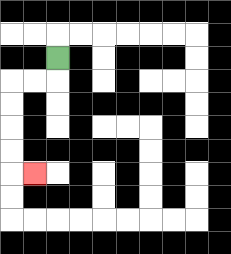{'start': '[2, 2]', 'end': '[1, 7]', 'path_directions': 'D,L,L,D,D,D,D,R', 'path_coordinates': '[[2, 2], [2, 3], [1, 3], [0, 3], [0, 4], [0, 5], [0, 6], [0, 7], [1, 7]]'}